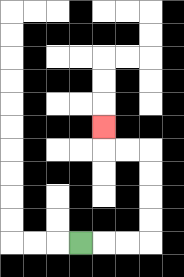{'start': '[3, 10]', 'end': '[4, 5]', 'path_directions': 'R,R,R,U,U,U,U,L,L,U', 'path_coordinates': '[[3, 10], [4, 10], [5, 10], [6, 10], [6, 9], [6, 8], [6, 7], [6, 6], [5, 6], [4, 6], [4, 5]]'}